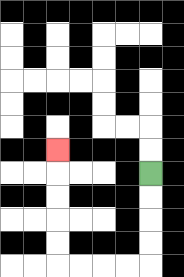{'start': '[6, 7]', 'end': '[2, 6]', 'path_directions': 'D,D,D,D,L,L,L,L,U,U,U,U,U', 'path_coordinates': '[[6, 7], [6, 8], [6, 9], [6, 10], [6, 11], [5, 11], [4, 11], [3, 11], [2, 11], [2, 10], [2, 9], [2, 8], [2, 7], [2, 6]]'}